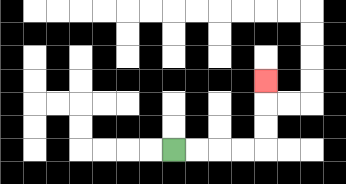{'start': '[7, 6]', 'end': '[11, 3]', 'path_directions': 'R,R,R,R,U,U,U', 'path_coordinates': '[[7, 6], [8, 6], [9, 6], [10, 6], [11, 6], [11, 5], [11, 4], [11, 3]]'}